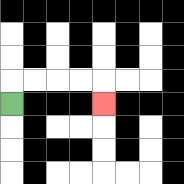{'start': '[0, 4]', 'end': '[4, 4]', 'path_directions': 'U,R,R,R,R,D', 'path_coordinates': '[[0, 4], [0, 3], [1, 3], [2, 3], [3, 3], [4, 3], [4, 4]]'}